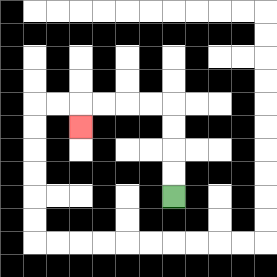{'start': '[7, 8]', 'end': '[3, 5]', 'path_directions': 'U,U,U,U,L,L,L,L,D', 'path_coordinates': '[[7, 8], [7, 7], [7, 6], [7, 5], [7, 4], [6, 4], [5, 4], [4, 4], [3, 4], [3, 5]]'}